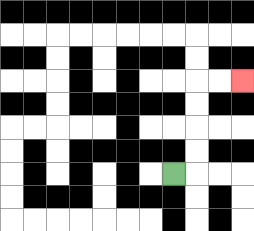{'start': '[7, 7]', 'end': '[10, 3]', 'path_directions': 'R,U,U,U,U,R,R', 'path_coordinates': '[[7, 7], [8, 7], [8, 6], [8, 5], [8, 4], [8, 3], [9, 3], [10, 3]]'}